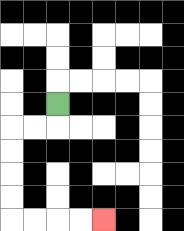{'start': '[2, 4]', 'end': '[4, 9]', 'path_directions': 'D,L,L,D,D,D,D,R,R,R,R', 'path_coordinates': '[[2, 4], [2, 5], [1, 5], [0, 5], [0, 6], [0, 7], [0, 8], [0, 9], [1, 9], [2, 9], [3, 9], [4, 9]]'}